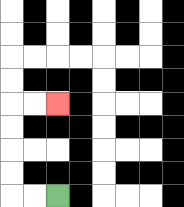{'start': '[2, 8]', 'end': '[2, 4]', 'path_directions': 'L,L,U,U,U,U,R,R', 'path_coordinates': '[[2, 8], [1, 8], [0, 8], [0, 7], [0, 6], [0, 5], [0, 4], [1, 4], [2, 4]]'}